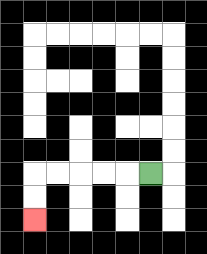{'start': '[6, 7]', 'end': '[1, 9]', 'path_directions': 'L,L,L,L,L,D,D', 'path_coordinates': '[[6, 7], [5, 7], [4, 7], [3, 7], [2, 7], [1, 7], [1, 8], [1, 9]]'}